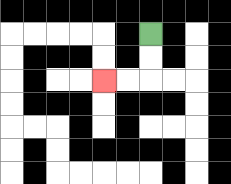{'start': '[6, 1]', 'end': '[4, 3]', 'path_directions': 'D,D,L,L', 'path_coordinates': '[[6, 1], [6, 2], [6, 3], [5, 3], [4, 3]]'}